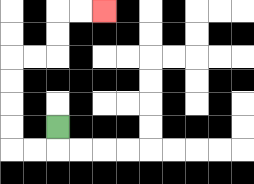{'start': '[2, 5]', 'end': '[4, 0]', 'path_directions': 'D,L,L,U,U,U,U,R,R,U,U,R,R', 'path_coordinates': '[[2, 5], [2, 6], [1, 6], [0, 6], [0, 5], [0, 4], [0, 3], [0, 2], [1, 2], [2, 2], [2, 1], [2, 0], [3, 0], [4, 0]]'}